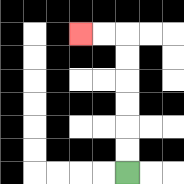{'start': '[5, 7]', 'end': '[3, 1]', 'path_directions': 'U,U,U,U,U,U,L,L', 'path_coordinates': '[[5, 7], [5, 6], [5, 5], [5, 4], [5, 3], [5, 2], [5, 1], [4, 1], [3, 1]]'}